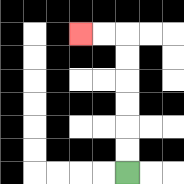{'start': '[5, 7]', 'end': '[3, 1]', 'path_directions': 'U,U,U,U,U,U,L,L', 'path_coordinates': '[[5, 7], [5, 6], [5, 5], [5, 4], [5, 3], [5, 2], [5, 1], [4, 1], [3, 1]]'}